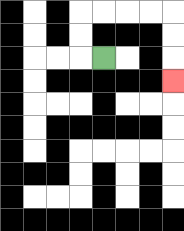{'start': '[4, 2]', 'end': '[7, 3]', 'path_directions': 'L,U,U,R,R,R,R,D,D,D', 'path_coordinates': '[[4, 2], [3, 2], [3, 1], [3, 0], [4, 0], [5, 0], [6, 0], [7, 0], [7, 1], [7, 2], [7, 3]]'}